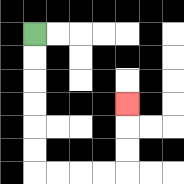{'start': '[1, 1]', 'end': '[5, 4]', 'path_directions': 'D,D,D,D,D,D,R,R,R,R,U,U,U', 'path_coordinates': '[[1, 1], [1, 2], [1, 3], [1, 4], [1, 5], [1, 6], [1, 7], [2, 7], [3, 7], [4, 7], [5, 7], [5, 6], [5, 5], [5, 4]]'}